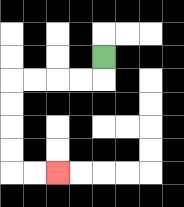{'start': '[4, 2]', 'end': '[2, 7]', 'path_directions': 'D,L,L,L,L,D,D,D,D,R,R', 'path_coordinates': '[[4, 2], [4, 3], [3, 3], [2, 3], [1, 3], [0, 3], [0, 4], [0, 5], [0, 6], [0, 7], [1, 7], [2, 7]]'}